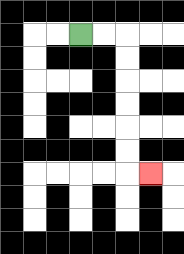{'start': '[3, 1]', 'end': '[6, 7]', 'path_directions': 'R,R,D,D,D,D,D,D,R', 'path_coordinates': '[[3, 1], [4, 1], [5, 1], [5, 2], [5, 3], [5, 4], [5, 5], [5, 6], [5, 7], [6, 7]]'}